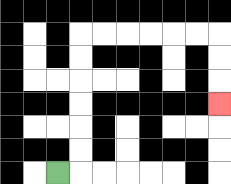{'start': '[2, 7]', 'end': '[9, 4]', 'path_directions': 'R,U,U,U,U,U,U,R,R,R,R,R,R,D,D,D', 'path_coordinates': '[[2, 7], [3, 7], [3, 6], [3, 5], [3, 4], [3, 3], [3, 2], [3, 1], [4, 1], [5, 1], [6, 1], [7, 1], [8, 1], [9, 1], [9, 2], [9, 3], [9, 4]]'}